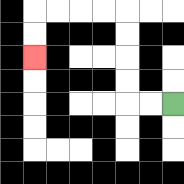{'start': '[7, 4]', 'end': '[1, 2]', 'path_directions': 'L,L,U,U,U,U,L,L,L,L,D,D', 'path_coordinates': '[[7, 4], [6, 4], [5, 4], [5, 3], [5, 2], [5, 1], [5, 0], [4, 0], [3, 0], [2, 0], [1, 0], [1, 1], [1, 2]]'}